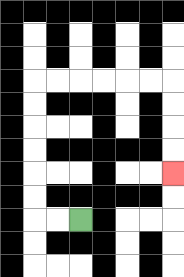{'start': '[3, 9]', 'end': '[7, 7]', 'path_directions': 'L,L,U,U,U,U,U,U,R,R,R,R,R,R,D,D,D,D', 'path_coordinates': '[[3, 9], [2, 9], [1, 9], [1, 8], [1, 7], [1, 6], [1, 5], [1, 4], [1, 3], [2, 3], [3, 3], [4, 3], [5, 3], [6, 3], [7, 3], [7, 4], [7, 5], [7, 6], [7, 7]]'}